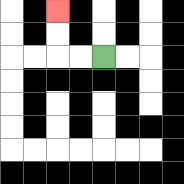{'start': '[4, 2]', 'end': '[2, 0]', 'path_directions': 'L,L,U,U', 'path_coordinates': '[[4, 2], [3, 2], [2, 2], [2, 1], [2, 0]]'}